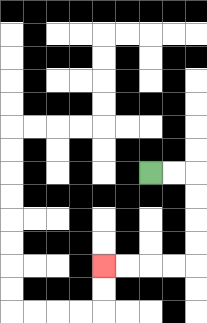{'start': '[6, 7]', 'end': '[4, 11]', 'path_directions': 'R,R,D,D,D,D,L,L,L,L', 'path_coordinates': '[[6, 7], [7, 7], [8, 7], [8, 8], [8, 9], [8, 10], [8, 11], [7, 11], [6, 11], [5, 11], [4, 11]]'}